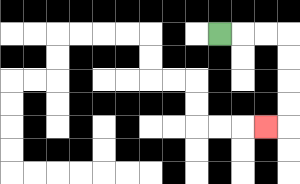{'start': '[9, 1]', 'end': '[11, 5]', 'path_directions': 'R,R,R,D,D,D,D,L', 'path_coordinates': '[[9, 1], [10, 1], [11, 1], [12, 1], [12, 2], [12, 3], [12, 4], [12, 5], [11, 5]]'}